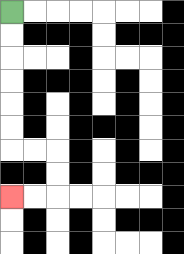{'start': '[0, 0]', 'end': '[0, 8]', 'path_directions': 'D,D,D,D,D,D,R,R,D,D,L,L', 'path_coordinates': '[[0, 0], [0, 1], [0, 2], [0, 3], [0, 4], [0, 5], [0, 6], [1, 6], [2, 6], [2, 7], [2, 8], [1, 8], [0, 8]]'}